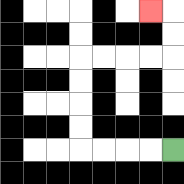{'start': '[7, 6]', 'end': '[6, 0]', 'path_directions': 'L,L,L,L,U,U,U,U,R,R,R,R,U,U,L', 'path_coordinates': '[[7, 6], [6, 6], [5, 6], [4, 6], [3, 6], [3, 5], [3, 4], [3, 3], [3, 2], [4, 2], [5, 2], [6, 2], [7, 2], [7, 1], [7, 0], [6, 0]]'}